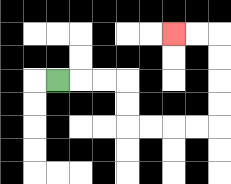{'start': '[2, 3]', 'end': '[7, 1]', 'path_directions': 'R,R,R,D,D,R,R,R,R,U,U,U,U,L,L', 'path_coordinates': '[[2, 3], [3, 3], [4, 3], [5, 3], [5, 4], [5, 5], [6, 5], [7, 5], [8, 5], [9, 5], [9, 4], [9, 3], [9, 2], [9, 1], [8, 1], [7, 1]]'}